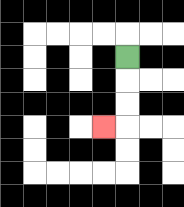{'start': '[5, 2]', 'end': '[4, 5]', 'path_directions': 'D,D,D,L', 'path_coordinates': '[[5, 2], [5, 3], [5, 4], [5, 5], [4, 5]]'}